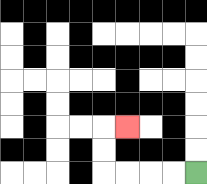{'start': '[8, 7]', 'end': '[5, 5]', 'path_directions': 'L,L,L,L,U,U,R', 'path_coordinates': '[[8, 7], [7, 7], [6, 7], [5, 7], [4, 7], [4, 6], [4, 5], [5, 5]]'}